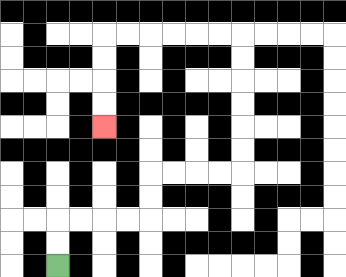{'start': '[2, 11]', 'end': '[4, 5]', 'path_directions': 'U,U,R,R,R,R,U,U,R,R,R,R,U,U,U,U,U,U,L,L,L,L,L,L,D,D,D,D', 'path_coordinates': '[[2, 11], [2, 10], [2, 9], [3, 9], [4, 9], [5, 9], [6, 9], [6, 8], [6, 7], [7, 7], [8, 7], [9, 7], [10, 7], [10, 6], [10, 5], [10, 4], [10, 3], [10, 2], [10, 1], [9, 1], [8, 1], [7, 1], [6, 1], [5, 1], [4, 1], [4, 2], [4, 3], [4, 4], [4, 5]]'}